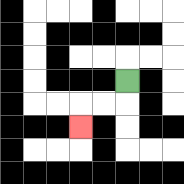{'start': '[5, 3]', 'end': '[3, 5]', 'path_directions': 'D,L,L,D', 'path_coordinates': '[[5, 3], [5, 4], [4, 4], [3, 4], [3, 5]]'}